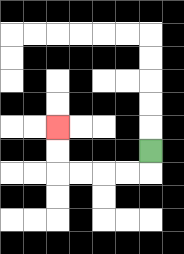{'start': '[6, 6]', 'end': '[2, 5]', 'path_directions': 'D,L,L,L,L,U,U', 'path_coordinates': '[[6, 6], [6, 7], [5, 7], [4, 7], [3, 7], [2, 7], [2, 6], [2, 5]]'}